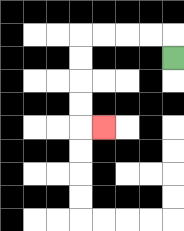{'start': '[7, 2]', 'end': '[4, 5]', 'path_directions': 'U,L,L,L,L,D,D,D,D,R', 'path_coordinates': '[[7, 2], [7, 1], [6, 1], [5, 1], [4, 1], [3, 1], [3, 2], [3, 3], [3, 4], [3, 5], [4, 5]]'}